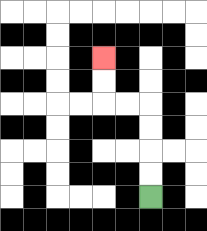{'start': '[6, 8]', 'end': '[4, 2]', 'path_directions': 'U,U,U,U,L,L,U,U', 'path_coordinates': '[[6, 8], [6, 7], [6, 6], [6, 5], [6, 4], [5, 4], [4, 4], [4, 3], [4, 2]]'}